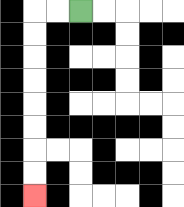{'start': '[3, 0]', 'end': '[1, 8]', 'path_directions': 'L,L,D,D,D,D,D,D,D,D', 'path_coordinates': '[[3, 0], [2, 0], [1, 0], [1, 1], [1, 2], [1, 3], [1, 4], [1, 5], [1, 6], [1, 7], [1, 8]]'}